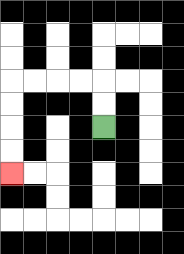{'start': '[4, 5]', 'end': '[0, 7]', 'path_directions': 'U,U,L,L,L,L,D,D,D,D', 'path_coordinates': '[[4, 5], [4, 4], [4, 3], [3, 3], [2, 3], [1, 3], [0, 3], [0, 4], [0, 5], [0, 6], [0, 7]]'}